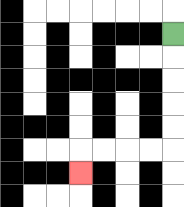{'start': '[7, 1]', 'end': '[3, 7]', 'path_directions': 'D,D,D,D,D,L,L,L,L,D', 'path_coordinates': '[[7, 1], [7, 2], [7, 3], [7, 4], [7, 5], [7, 6], [6, 6], [5, 6], [4, 6], [3, 6], [3, 7]]'}